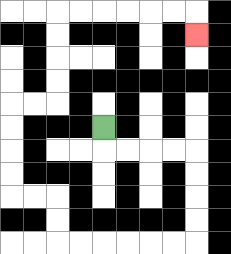{'start': '[4, 5]', 'end': '[8, 1]', 'path_directions': 'D,R,R,R,R,D,D,D,D,L,L,L,L,L,L,U,U,L,L,U,U,U,U,R,R,U,U,U,U,R,R,R,R,R,R,D', 'path_coordinates': '[[4, 5], [4, 6], [5, 6], [6, 6], [7, 6], [8, 6], [8, 7], [8, 8], [8, 9], [8, 10], [7, 10], [6, 10], [5, 10], [4, 10], [3, 10], [2, 10], [2, 9], [2, 8], [1, 8], [0, 8], [0, 7], [0, 6], [0, 5], [0, 4], [1, 4], [2, 4], [2, 3], [2, 2], [2, 1], [2, 0], [3, 0], [4, 0], [5, 0], [6, 0], [7, 0], [8, 0], [8, 1]]'}